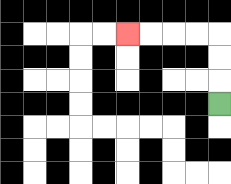{'start': '[9, 4]', 'end': '[5, 1]', 'path_directions': 'U,U,U,L,L,L,L', 'path_coordinates': '[[9, 4], [9, 3], [9, 2], [9, 1], [8, 1], [7, 1], [6, 1], [5, 1]]'}